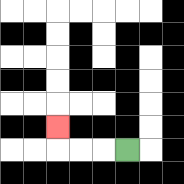{'start': '[5, 6]', 'end': '[2, 5]', 'path_directions': 'L,L,L,U', 'path_coordinates': '[[5, 6], [4, 6], [3, 6], [2, 6], [2, 5]]'}